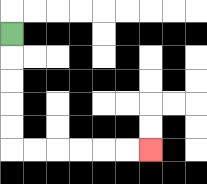{'start': '[0, 1]', 'end': '[6, 6]', 'path_directions': 'D,D,D,D,D,R,R,R,R,R,R', 'path_coordinates': '[[0, 1], [0, 2], [0, 3], [0, 4], [0, 5], [0, 6], [1, 6], [2, 6], [3, 6], [4, 6], [5, 6], [6, 6]]'}